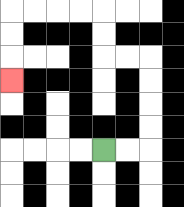{'start': '[4, 6]', 'end': '[0, 3]', 'path_directions': 'R,R,U,U,U,U,L,L,U,U,L,L,L,L,D,D,D', 'path_coordinates': '[[4, 6], [5, 6], [6, 6], [6, 5], [6, 4], [6, 3], [6, 2], [5, 2], [4, 2], [4, 1], [4, 0], [3, 0], [2, 0], [1, 0], [0, 0], [0, 1], [0, 2], [0, 3]]'}